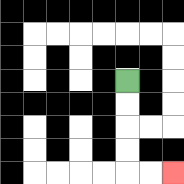{'start': '[5, 3]', 'end': '[7, 7]', 'path_directions': 'D,D,D,D,R,R', 'path_coordinates': '[[5, 3], [5, 4], [5, 5], [5, 6], [5, 7], [6, 7], [7, 7]]'}